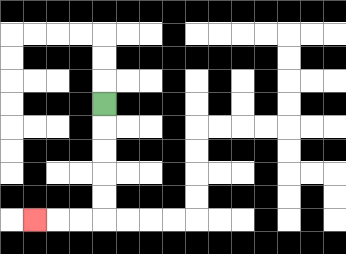{'start': '[4, 4]', 'end': '[1, 9]', 'path_directions': 'D,D,D,D,D,L,L,L', 'path_coordinates': '[[4, 4], [4, 5], [4, 6], [4, 7], [4, 8], [4, 9], [3, 9], [2, 9], [1, 9]]'}